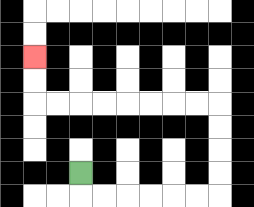{'start': '[3, 7]', 'end': '[1, 2]', 'path_directions': 'D,R,R,R,R,R,R,U,U,U,U,L,L,L,L,L,L,L,L,U,U', 'path_coordinates': '[[3, 7], [3, 8], [4, 8], [5, 8], [6, 8], [7, 8], [8, 8], [9, 8], [9, 7], [9, 6], [9, 5], [9, 4], [8, 4], [7, 4], [6, 4], [5, 4], [4, 4], [3, 4], [2, 4], [1, 4], [1, 3], [1, 2]]'}